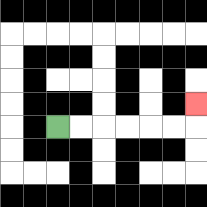{'start': '[2, 5]', 'end': '[8, 4]', 'path_directions': 'R,R,R,R,R,R,U', 'path_coordinates': '[[2, 5], [3, 5], [4, 5], [5, 5], [6, 5], [7, 5], [8, 5], [8, 4]]'}